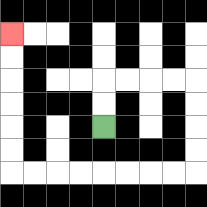{'start': '[4, 5]', 'end': '[0, 1]', 'path_directions': 'U,U,R,R,R,R,D,D,D,D,L,L,L,L,L,L,L,L,U,U,U,U,U,U', 'path_coordinates': '[[4, 5], [4, 4], [4, 3], [5, 3], [6, 3], [7, 3], [8, 3], [8, 4], [8, 5], [8, 6], [8, 7], [7, 7], [6, 7], [5, 7], [4, 7], [3, 7], [2, 7], [1, 7], [0, 7], [0, 6], [0, 5], [0, 4], [0, 3], [0, 2], [0, 1]]'}